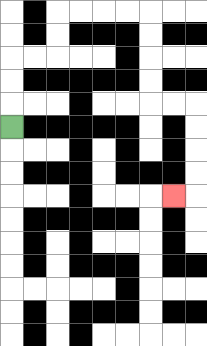{'start': '[0, 5]', 'end': '[7, 8]', 'path_directions': 'U,U,U,R,R,U,U,R,R,R,R,D,D,D,D,R,R,D,D,D,D,L', 'path_coordinates': '[[0, 5], [0, 4], [0, 3], [0, 2], [1, 2], [2, 2], [2, 1], [2, 0], [3, 0], [4, 0], [5, 0], [6, 0], [6, 1], [6, 2], [6, 3], [6, 4], [7, 4], [8, 4], [8, 5], [8, 6], [8, 7], [8, 8], [7, 8]]'}